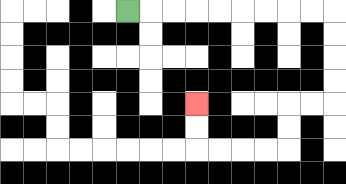{'start': '[5, 0]', 'end': '[8, 4]', 'path_directions': 'R,R,R,R,R,R,R,R,R,D,D,D,D,L,L,D,D,L,L,L,L,U,U', 'path_coordinates': '[[5, 0], [6, 0], [7, 0], [8, 0], [9, 0], [10, 0], [11, 0], [12, 0], [13, 0], [14, 0], [14, 1], [14, 2], [14, 3], [14, 4], [13, 4], [12, 4], [12, 5], [12, 6], [11, 6], [10, 6], [9, 6], [8, 6], [8, 5], [8, 4]]'}